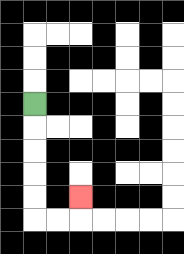{'start': '[1, 4]', 'end': '[3, 8]', 'path_directions': 'D,D,D,D,D,R,R,U', 'path_coordinates': '[[1, 4], [1, 5], [1, 6], [1, 7], [1, 8], [1, 9], [2, 9], [3, 9], [3, 8]]'}